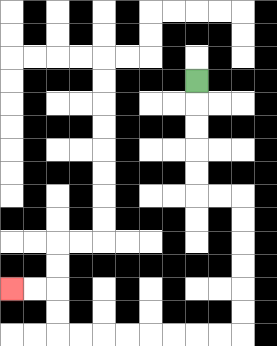{'start': '[8, 3]', 'end': '[0, 12]', 'path_directions': 'D,D,D,D,D,R,R,D,D,D,D,D,D,L,L,L,L,L,L,L,L,U,U,L,L', 'path_coordinates': '[[8, 3], [8, 4], [8, 5], [8, 6], [8, 7], [8, 8], [9, 8], [10, 8], [10, 9], [10, 10], [10, 11], [10, 12], [10, 13], [10, 14], [9, 14], [8, 14], [7, 14], [6, 14], [5, 14], [4, 14], [3, 14], [2, 14], [2, 13], [2, 12], [1, 12], [0, 12]]'}